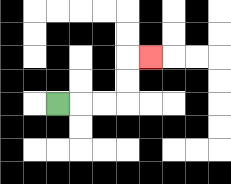{'start': '[2, 4]', 'end': '[6, 2]', 'path_directions': 'R,R,R,U,U,R', 'path_coordinates': '[[2, 4], [3, 4], [4, 4], [5, 4], [5, 3], [5, 2], [6, 2]]'}